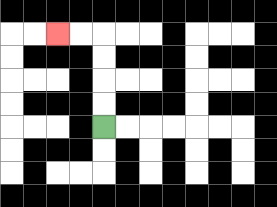{'start': '[4, 5]', 'end': '[2, 1]', 'path_directions': 'U,U,U,U,L,L', 'path_coordinates': '[[4, 5], [4, 4], [4, 3], [4, 2], [4, 1], [3, 1], [2, 1]]'}